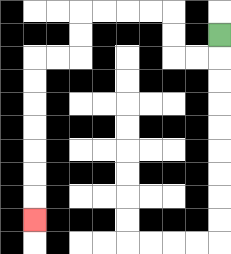{'start': '[9, 1]', 'end': '[1, 9]', 'path_directions': 'D,L,L,U,U,L,L,L,L,D,D,L,L,D,D,D,D,D,D,D', 'path_coordinates': '[[9, 1], [9, 2], [8, 2], [7, 2], [7, 1], [7, 0], [6, 0], [5, 0], [4, 0], [3, 0], [3, 1], [3, 2], [2, 2], [1, 2], [1, 3], [1, 4], [1, 5], [1, 6], [1, 7], [1, 8], [1, 9]]'}